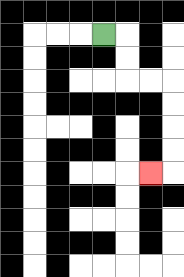{'start': '[4, 1]', 'end': '[6, 7]', 'path_directions': 'R,D,D,R,R,D,D,D,D,L', 'path_coordinates': '[[4, 1], [5, 1], [5, 2], [5, 3], [6, 3], [7, 3], [7, 4], [7, 5], [7, 6], [7, 7], [6, 7]]'}